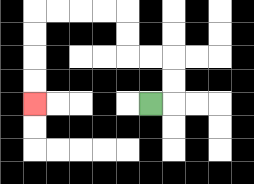{'start': '[6, 4]', 'end': '[1, 4]', 'path_directions': 'R,U,U,L,L,U,U,L,L,L,L,D,D,D,D', 'path_coordinates': '[[6, 4], [7, 4], [7, 3], [7, 2], [6, 2], [5, 2], [5, 1], [5, 0], [4, 0], [3, 0], [2, 0], [1, 0], [1, 1], [1, 2], [1, 3], [1, 4]]'}